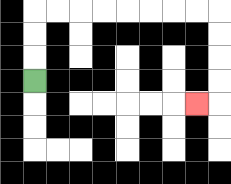{'start': '[1, 3]', 'end': '[8, 4]', 'path_directions': 'U,U,U,R,R,R,R,R,R,R,R,D,D,D,D,L', 'path_coordinates': '[[1, 3], [1, 2], [1, 1], [1, 0], [2, 0], [3, 0], [4, 0], [5, 0], [6, 0], [7, 0], [8, 0], [9, 0], [9, 1], [9, 2], [9, 3], [9, 4], [8, 4]]'}